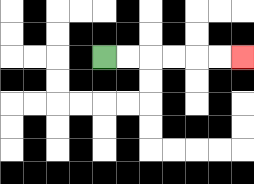{'start': '[4, 2]', 'end': '[10, 2]', 'path_directions': 'R,R,R,R,R,R', 'path_coordinates': '[[4, 2], [5, 2], [6, 2], [7, 2], [8, 2], [9, 2], [10, 2]]'}